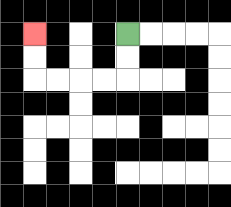{'start': '[5, 1]', 'end': '[1, 1]', 'path_directions': 'D,D,L,L,L,L,U,U', 'path_coordinates': '[[5, 1], [5, 2], [5, 3], [4, 3], [3, 3], [2, 3], [1, 3], [1, 2], [1, 1]]'}